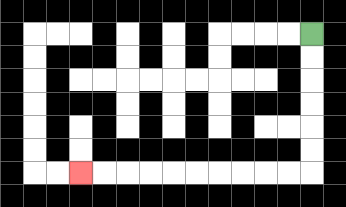{'start': '[13, 1]', 'end': '[3, 7]', 'path_directions': 'D,D,D,D,D,D,L,L,L,L,L,L,L,L,L,L', 'path_coordinates': '[[13, 1], [13, 2], [13, 3], [13, 4], [13, 5], [13, 6], [13, 7], [12, 7], [11, 7], [10, 7], [9, 7], [8, 7], [7, 7], [6, 7], [5, 7], [4, 7], [3, 7]]'}